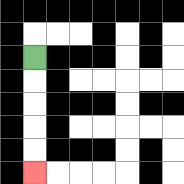{'start': '[1, 2]', 'end': '[1, 7]', 'path_directions': 'D,D,D,D,D', 'path_coordinates': '[[1, 2], [1, 3], [1, 4], [1, 5], [1, 6], [1, 7]]'}